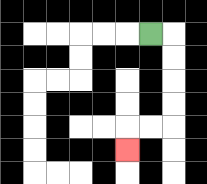{'start': '[6, 1]', 'end': '[5, 6]', 'path_directions': 'R,D,D,D,D,L,L,D', 'path_coordinates': '[[6, 1], [7, 1], [7, 2], [7, 3], [7, 4], [7, 5], [6, 5], [5, 5], [5, 6]]'}